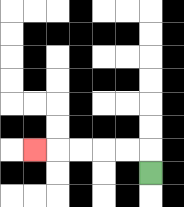{'start': '[6, 7]', 'end': '[1, 6]', 'path_directions': 'U,L,L,L,L,L', 'path_coordinates': '[[6, 7], [6, 6], [5, 6], [4, 6], [3, 6], [2, 6], [1, 6]]'}